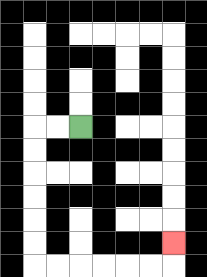{'start': '[3, 5]', 'end': '[7, 10]', 'path_directions': 'L,L,D,D,D,D,D,D,R,R,R,R,R,R,U', 'path_coordinates': '[[3, 5], [2, 5], [1, 5], [1, 6], [1, 7], [1, 8], [1, 9], [1, 10], [1, 11], [2, 11], [3, 11], [4, 11], [5, 11], [6, 11], [7, 11], [7, 10]]'}